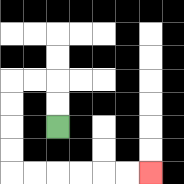{'start': '[2, 5]', 'end': '[6, 7]', 'path_directions': 'U,U,L,L,D,D,D,D,R,R,R,R,R,R', 'path_coordinates': '[[2, 5], [2, 4], [2, 3], [1, 3], [0, 3], [0, 4], [0, 5], [0, 6], [0, 7], [1, 7], [2, 7], [3, 7], [4, 7], [5, 7], [6, 7]]'}